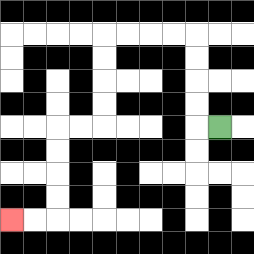{'start': '[9, 5]', 'end': '[0, 9]', 'path_directions': 'L,U,U,U,U,L,L,L,L,D,D,D,D,L,L,D,D,D,D,L,L', 'path_coordinates': '[[9, 5], [8, 5], [8, 4], [8, 3], [8, 2], [8, 1], [7, 1], [6, 1], [5, 1], [4, 1], [4, 2], [4, 3], [4, 4], [4, 5], [3, 5], [2, 5], [2, 6], [2, 7], [2, 8], [2, 9], [1, 9], [0, 9]]'}